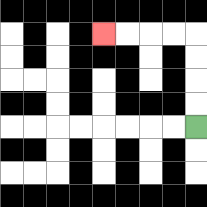{'start': '[8, 5]', 'end': '[4, 1]', 'path_directions': 'U,U,U,U,L,L,L,L', 'path_coordinates': '[[8, 5], [8, 4], [8, 3], [8, 2], [8, 1], [7, 1], [6, 1], [5, 1], [4, 1]]'}